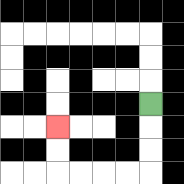{'start': '[6, 4]', 'end': '[2, 5]', 'path_directions': 'D,D,D,L,L,L,L,U,U', 'path_coordinates': '[[6, 4], [6, 5], [6, 6], [6, 7], [5, 7], [4, 7], [3, 7], [2, 7], [2, 6], [2, 5]]'}